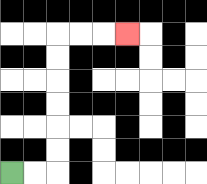{'start': '[0, 7]', 'end': '[5, 1]', 'path_directions': 'R,R,U,U,U,U,U,U,R,R,R', 'path_coordinates': '[[0, 7], [1, 7], [2, 7], [2, 6], [2, 5], [2, 4], [2, 3], [2, 2], [2, 1], [3, 1], [4, 1], [5, 1]]'}